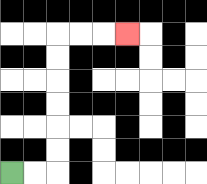{'start': '[0, 7]', 'end': '[5, 1]', 'path_directions': 'R,R,U,U,U,U,U,U,R,R,R', 'path_coordinates': '[[0, 7], [1, 7], [2, 7], [2, 6], [2, 5], [2, 4], [2, 3], [2, 2], [2, 1], [3, 1], [4, 1], [5, 1]]'}